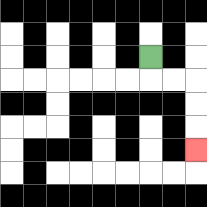{'start': '[6, 2]', 'end': '[8, 6]', 'path_directions': 'D,R,R,D,D,D', 'path_coordinates': '[[6, 2], [6, 3], [7, 3], [8, 3], [8, 4], [8, 5], [8, 6]]'}